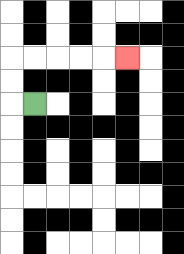{'start': '[1, 4]', 'end': '[5, 2]', 'path_directions': 'L,U,U,R,R,R,R,R', 'path_coordinates': '[[1, 4], [0, 4], [0, 3], [0, 2], [1, 2], [2, 2], [3, 2], [4, 2], [5, 2]]'}